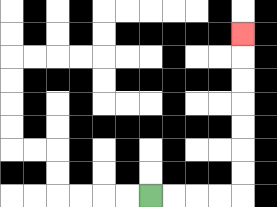{'start': '[6, 8]', 'end': '[10, 1]', 'path_directions': 'R,R,R,R,U,U,U,U,U,U,U', 'path_coordinates': '[[6, 8], [7, 8], [8, 8], [9, 8], [10, 8], [10, 7], [10, 6], [10, 5], [10, 4], [10, 3], [10, 2], [10, 1]]'}